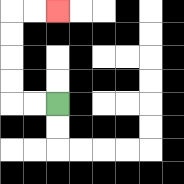{'start': '[2, 4]', 'end': '[2, 0]', 'path_directions': 'L,L,U,U,U,U,R,R', 'path_coordinates': '[[2, 4], [1, 4], [0, 4], [0, 3], [0, 2], [0, 1], [0, 0], [1, 0], [2, 0]]'}